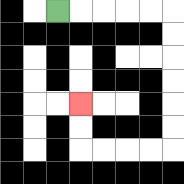{'start': '[2, 0]', 'end': '[3, 4]', 'path_directions': 'R,R,R,R,R,D,D,D,D,D,D,L,L,L,L,U,U', 'path_coordinates': '[[2, 0], [3, 0], [4, 0], [5, 0], [6, 0], [7, 0], [7, 1], [7, 2], [7, 3], [7, 4], [7, 5], [7, 6], [6, 6], [5, 6], [4, 6], [3, 6], [3, 5], [3, 4]]'}